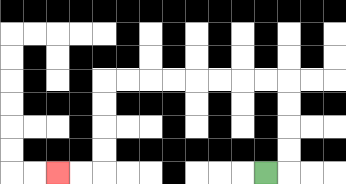{'start': '[11, 7]', 'end': '[2, 7]', 'path_directions': 'R,U,U,U,U,L,L,L,L,L,L,L,L,D,D,D,D,L,L', 'path_coordinates': '[[11, 7], [12, 7], [12, 6], [12, 5], [12, 4], [12, 3], [11, 3], [10, 3], [9, 3], [8, 3], [7, 3], [6, 3], [5, 3], [4, 3], [4, 4], [4, 5], [4, 6], [4, 7], [3, 7], [2, 7]]'}